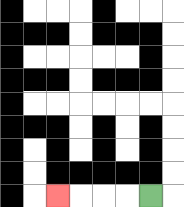{'start': '[6, 8]', 'end': '[2, 8]', 'path_directions': 'L,L,L,L', 'path_coordinates': '[[6, 8], [5, 8], [4, 8], [3, 8], [2, 8]]'}